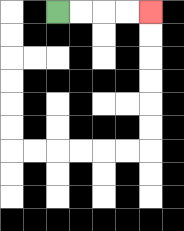{'start': '[2, 0]', 'end': '[6, 0]', 'path_directions': 'R,R,R,R', 'path_coordinates': '[[2, 0], [3, 0], [4, 0], [5, 0], [6, 0]]'}